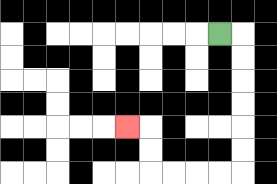{'start': '[9, 1]', 'end': '[5, 5]', 'path_directions': 'R,D,D,D,D,D,D,L,L,L,L,U,U,L', 'path_coordinates': '[[9, 1], [10, 1], [10, 2], [10, 3], [10, 4], [10, 5], [10, 6], [10, 7], [9, 7], [8, 7], [7, 7], [6, 7], [6, 6], [6, 5], [5, 5]]'}